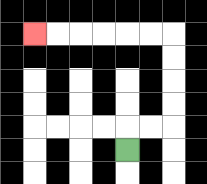{'start': '[5, 6]', 'end': '[1, 1]', 'path_directions': 'U,R,R,U,U,U,U,L,L,L,L,L,L', 'path_coordinates': '[[5, 6], [5, 5], [6, 5], [7, 5], [7, 4], [7, 3], [7, 2], [7, 1], [6, 1], [5, 1], [4, 1], [3, 1], [2, 1], [1, 1]]'}